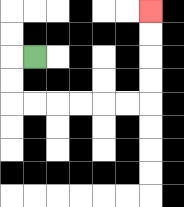{'start': '[1, 2]', 'end': '[6, 0]', 'path_directions': 'L,D,D,R,R,R,R,R,R,U,U,U,U', 'path_coordinates': '[[1, 2], [0, 2], [0, 3], [0, 4], [1, 4], [2, 4], [3, 4], [4, 4], [5, 4], [6, 4], [6, 3], [6, 2], [6, 1], [6, 0]]'}